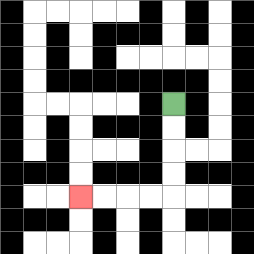{'start': '[7, 4]', 'end': '[3, 8]', 'path_directions': 'D,D,D,D,L,L,L,L', 'path_coordinates': '[[7, 4], [7, 5], [7, 6], [7, 7], [7, 8], [6, 8], [5, 8], [4, 8], [3, 8]]'}